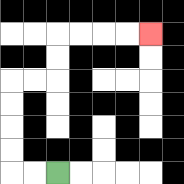{'start': '[2, 7]', 'end': '[6, 1]', 'path_directions': 'L,L,U,U,U,U,R,R,U,U,R,R,R,R', 'path_coordinates': '[[2, 7], [1, 7], [0, 7], [0, 6], [0, 5], [0, 4], [0, 3], [1, 3], [2, 3], [2, 2], [2, 1], [3, 1], [4, 1], [5, 1], [6, 1]]'}